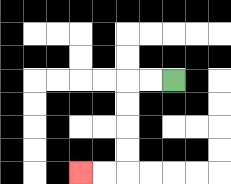{'start': '[7, 3]', 'end': '[3, 7]', 'path_directions': 'L,L,D,D,D,D,L,L', 'path_coordinates': '[[7, 3], [6, 3], [5, 3], [5, 4], [5, 5], [5, 6], [5, 7], [4, 7], [3, 7]]'}